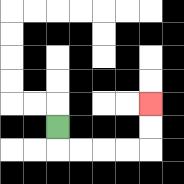{'start': '[2, 5]', 'end': '[6, 4]', 'path_directions': 'D,R,R,R,R,U,U', 'path_coordinates': '[[2, 5], [2, 6], [3, 6], [4, 6], [5, 6], [6, 6], [6, 5], [6, 4]]'}